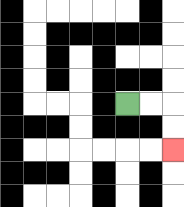{'start': '[5, 4]', 'end': '[7, 6]', 'path_directions': 'R,R,D,D', 'path_coordinates': '[[5, 4], [6, 4], [7, 4], [7, 5], [7, 6]]'}